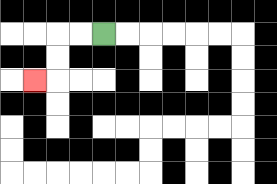{'start': '[4, 1]', 'end': '[1, 3]', 'path_directions': 'L,L,D,D,L', 'path_coordinates': '[[4, 1], [3, 1], [2, 1], [2, 2], [2, 3], [1, 3]]'}